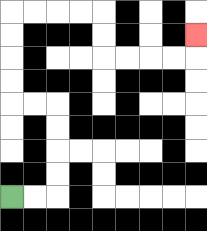{'start': '[0, 8]', 'end': '[8, 1]', 'path_directions': 'R,R,U,U,U,U,L,L,U,U,U,U,R,R,R,R,D,D,R,R,R,R,U', 'path_coordinates': '[[0, 8], [1, 8], [2, 8], [2, 7], [2, 6], [2, 5], [2, 4], [1, 4], [0, 4], [0, 3], [0, 2], [0, 1], [0, 0], [1, 0], [2, 0], [3, 0], [4, 0], [4, 1], [4, 2], [5, 2], [6, 2], [7, 2], [8, 2], [8, 1]]'}